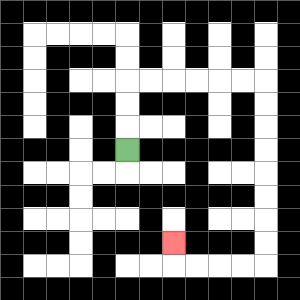{'start': '[5, 6]', 'end': '[7, 10]', 'path_directions': 'U,U,U,R,R,R,R,R,R,D,D,D,D,D,D,D,D,L,L,L,L,U', 'path_coordinates': '[[5, 6], [5, 5], [5, 4], [5, 3], [6, 3], [7, 3], [8, 3], [9, 3], [10, 3], [11, 3], [11, 4], [11, 5], [11, 6], [11, 7], [11, 8], [11, 9], [11, 10], [11, 11], [10, 11], [9, 11], [8, 11], [7, 11], [7, 10]]'}